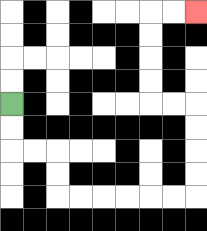{'start': '[0, 4]', 'end': '[8, 0]', 'path_directions': 'D,D,R,R,D,D,R,R,R,R,R,R,U,U,U,U,L,L,U,U,U,U,R,R', 'path_coordinates': '[[0, 4], [0, 5], [0, 6], [1, 6], [2, 6], [2, 7], [2, 8], [3, 8], [4, 8], [5, 8], [6, 8], [7, 8], [8, 8], [8, 7], [8, 6], [8, 5], [8, 4], [7, 4], [6, 4], [6, 3], [6, 2], [6, 1], [6, 0], [7, 0], [8, 0]]'}